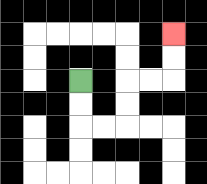{'start': '[3, 3]', 'end': '[7, 1]', 'path_directions': 'D,D,R,R,U,U,R,R,U,U', 'path_coordinates': '[[3, 3], [3, 4], [3, 5], [4, 5], [5, 5], [5, 4], [5, 3], [6, 3], [7, 3], [7, 2], [7, 1]]'}